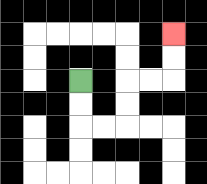{'start': '[3, 3]', 'end': '[7, 1]', 'path_directions': 'D,D,R,R,U,U,R,R,U,U', 'path_coordinates': '[[3, 3], [3, 4], [3, 5], [4, 5], [5, 5], [5, 4], [5, 3], [6, 3], [7, 3], [7, 2], [7, 1]]'}